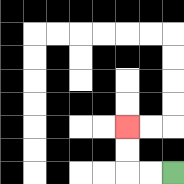{'start': '[7, 7]', 'end': '[5, 5]', 'path_directions': 'L,L,U,U', 'path_coordinates': '[[7, 7], [6, 7], [5, 7], [5, 6], [5, 5]]'}